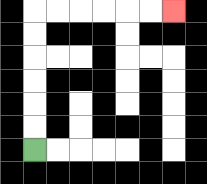{'start': '[1, 6]', 'end': '[7, 0]', 'path_directions': 'U,U,U,U,U,U,R,R,R,R,R,R', 'path_coordinates': '[[1, 6], [1, 5], [1, 4], [1, 3], [1, 2], [1, 1], [1, 0], [2, 0], [3, 0], [4, 0], [5, 0], [6, 0], [7, 0]]'}